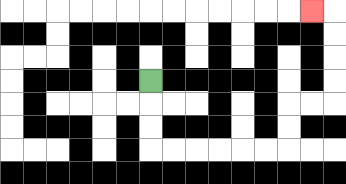{'start': '[6, 3]', 'end': '[13, 0]', 'path_directions': 'D,D,D,R,R,R,R,R,R,U,U,R,R,U,U,U,U,L', 'path_coordinates': '[[6, 3], [6, 4], [6, 5], [6, 6], [7, 6], [8, 6], [9, 6], [10, 6], [11, 6], [12, 6], [12, 5], [12, 4], [13, 4], [14, 4], [14, 3], [14, 2], [14, 1], [14, 0], [13, 0]]'}